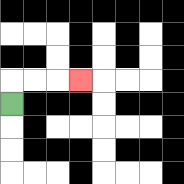{'start': '[0, 4]', 'end': '[3, 3]', 'path_directions': 'U,R,R,R', 'path_coordinates': '[[0, 4], [0, 3], [1, 3], [2, 3], [3, 3]]'}